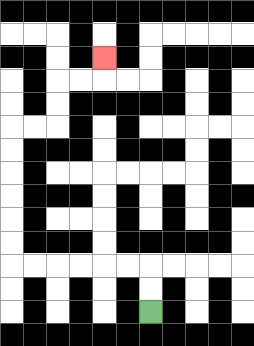{'start': '[6, 13]', 'end': '[4, 2]', 'path_directions': 'U,U,L,L,L,L,L,L,U,U,U,U,U,U,R,R,U,U,R,R,U', 'path_coordinates': '[[6, 13], [6, 12], [6, 11], [5, 11], [4, 11], [3, 11], [2, 11], [1, 11], [0, 11], [0, 10], [0, 9], [0, 8], [0, 7], [0, 6], [0, 5], [1, 5], [2, 5], [2, 4], [2, 3], [3, 3], [4, 3], [4, 2]]'}